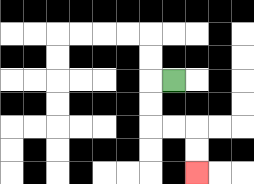{'start': '[7, 3]', 'end': '[8, 7]', 'path_directions': 'L,D,D,R,R,D,D', 'path_coordinates': '[[7, 3], [6, 3], [6, 4], [6, 5], [7, 5], [8, 5], [8, 6], [8, 7]]'}